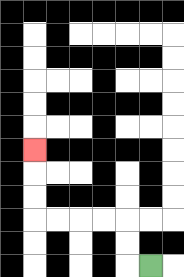{'start': '[6, 11]', 'end': '[1, 6]', 'path_directions': 'L,U,U,L,L,L,L,U,U,U', 'path_coordinates': '[[6, 11], [5, 11], [5, 10], [5, 9], [4, 9], [3, 9], [2, 9], [1, 9], [1, 8], [1, 7], [1, 6]]'}